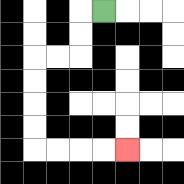{'start': '[4, 0]', 'end': '[5, 6]', 'path_directions': 'L,D,D,L,L,D,D,D,D,R,R,R,R', 'path_coordinates': '[[4, 0], [3, 0], [3, 1], [3, 2], [2, 2], [1, 2], [1, 3], [1, 4], [1, 5], [1, 6], [2, 6], [3, 6], [4, 6], [5, 6]]'}